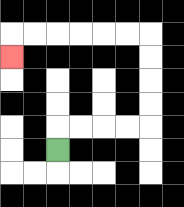{'start': '[2, 6]', 'end': '[0, 2]', 'path_directions': 'U,R,R,R,R,U,U,U,U,L,L,L,L,L,L,D', 'path_coordinates': '[[2, 6], [2, 5], [3, 5], [4, 5], [5, 5], [6, 5], [6, 4], [6, 3], [6, 2], [6, 1], [5, 1], [4, 1], [3, 1], [2, 1], [1, 1], [0, 1], [0, 2]]'}